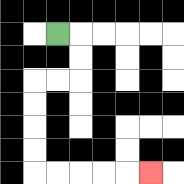{'start': '[2, 1]', 'end': '[6, 7]', 'path_directions': 'R,D,D,L,L,D,D,D,D,R,R,R,R,R', 'path_coordinates': '[[2, 1], [3, 1], [3, 2], [3, 3], [2, 3], [1, 3], [1, 4], [1, 5], [1, 6], [1, 7], [2, 7], [3, 7], [4, 7], [5, 7], [6, 7]]'}